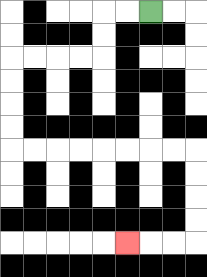{'start': '[6, 0]', 'end': '[5, 10]', 'path_directions': 'L,L,D,D,L,L,L,L,D,D,D,D,R,R,R,R,R,R,R,R,D,D,D,D,L,L,L', 'path_coordinates': '[[6, 0], [5, 0], [4, 0], [4, 1], [4, 2], [3, 2], [2, 2], [1, 2], [0, 2], [0, 3], [0, 4], [0, 5], [0, 6], [1, 6], [2, 6], [3, 6], [4, 6], [5, 6], [6, 6], [7, 6], [8, 6], [8, 7], [8, 8], [8, 9], [8, 10], [7, 10], [6, 10], [5, 10]]'}